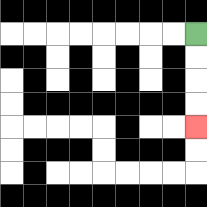{'start': '[8, 1]', 'end': '[8, 5]', 'path_directions': 'D,D,D,D', 'path_coordinates': '[[8, 1], [8, 2], [8, 3], [8, 4], [8, 5]]'}